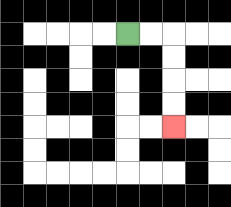{'start': '[5, 1]', 'end': '[7, 5]', 'path_directions': 'R,R,D,D,D,D', 'path_coordinates': '[[5, 1], [6, 1], [7, 1], [7, 2], [7, 3], [7, 4], [7, 5]]'}